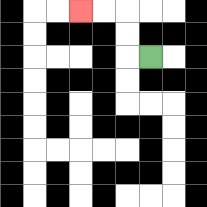{'start': '[6, 2]', 'end': '[3, 0]', 'path_directions': 'L,U,U,L,L', 'path_coordinates': '[[6, 2], [5, 2], [5, 1], [5, 0], [4, 0], [3, 0]]'}